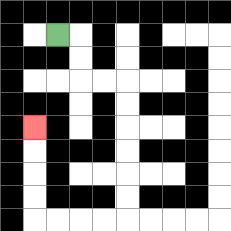{'start': '[2, 1]', 'end': '[1, 5]', 'path_directions': 'R,D,D,R,R,D,D,D,D,D,D,L,L,L,L,U,U,U,U', 'path_coordinates': '[[2, 1], [3, 1], [3, 2], [3, 3], [4, 3], [5, 3], [5, 4], [5, 5], [5, 6], [5, 7], [5, 8], [5, 9], [4, 9], [3, 9], [2, 9], [1, 9], [1, 8], [1, 7], [1, 6], [1, 5]]'}